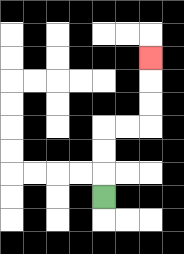{'start': '[4, 8]', 'end': '[6, 2]', 'path_directions': 'U,U,U,R,R,U,U,U', 'path_coordinates': '[[4, 8], [4, 7], [4, 6], [4, 5], [5, 5], [6, 5], [6, 4], [6, 3], [6, 2]]'}